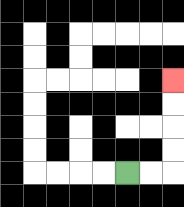{'start': '[5, 7]', 'end': '[7, 3]', 'path_directions': 'R,R,U,U,U,U', 'path_coordinates': '[[5, 7], [6, 7], [7, 7], [7, 6], [7, 5], [7, 4], [7, 3]]'}